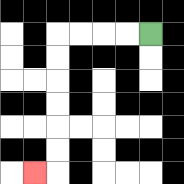{'start': '[6, 1]', 'end': '[1, 7]', 'path_directions': 'L,L,L,L,D,D,D,D,D,D,L', 'path_coordinates': '[[6, 1], [5, 1], [4, 1], [3, 1], [2, 1], [2, 2], [2, 3], [2, 4], [2, 5], [2, 6], [2, 7], [1, 7]]'}